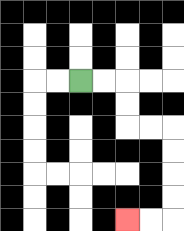{'start': '[3, 3]', 'end': '[5, 9]', 'path_directions': 'R,R,D,D,R,R,D,D,D,D,L,L', 'path_coordinates': '[[3, 3], [4, 3], [5, 3], [5, 4], [5, 5], [6, 5], [7, 5], [7, 6], [7, 7], [7, 8], [7, 9], [6, 9], [5, 9]]'}